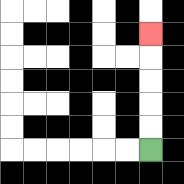{'start': '[6, 6]', 'end': '[6, 1]', 'path_directions': 'U,U,U,U,U', 'path_coordinates': '[[6, 6], [6, 5], [6, 4], [6, 3], [6, 2], [6, 1]]'}